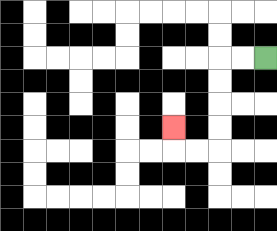{'start': '[11, 2]', 'end': '[7, 5]', 'path_directions': 'L,L,D,D,D,D,L,L,U', 'path_coordinates': '[[11, 2], [10, 2], [9, 2], [9, 3], [9, 4], [9, 5], [9, 6], [8, 6], [7, 6], [7, 5]]'}